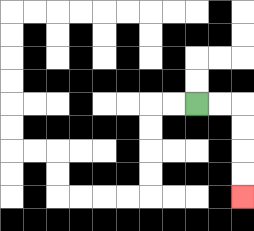{'start': '[8, 4]', 'end': '[10, 8]', 'path_directions': 'R,R,D,D,D,D', 'path_coordinates': '[[8, 4], [9, 4], [10, 4], [10, 5], [10, 6], [10, 7], [10, 8]]'}